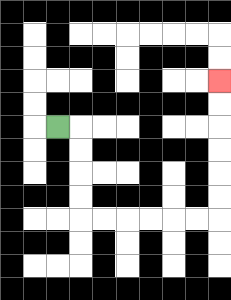{'start': '[2, 5]', 'end': '[9, 3]', 'path_directions': 'R,D,D,D,D,R,R,R,R,R,R,U,U,U,U,U,U', 'path_coordinates': '[[2, 5], [3, 5], [3, 6], [3, 7], [3, 8], [3, 9], [4, 9], [5, 9], [6, 9], [7, 9], [8, 9], [9, 9], [9, 8], [9, 7], [9, 6], [9, 5], [9, 4], [9, 3]]'}